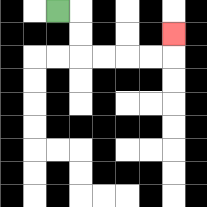{'start': '[2, 0]', 'end': '[7, 1]', 'path_directions': 'R,D,D,R,R,R,R,U', 'path_coordinates': '[[2, 0], [3, 0], [3, 1], [3, 2], [4, 2], [5, 2], [6, 2], [7, 2], [7, 1]]'}